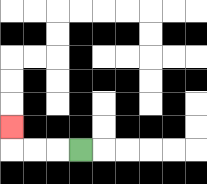{'start': '[3, 6]', 'end': '[0, 5]', 'path_directions': 'L,L,L,U', 'path_coordinates': '[[3, 6], [2, 6], [1, 6], [0, 6], [0, 5]]'}